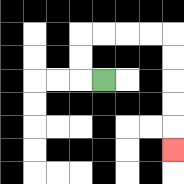{'start': '[4, 3]', 'end': '[7, 6]', 'path_directions': 'L,U,U,R,R,R,R,D,D,D,D,D', 'path_coordinates': '[[4, 3], [3, 3], [3, 2], [3, 1], [4, 1], [5, 1], [6, 1], [7, 1], [7, 2], [7, 3], [7, 4], [7, 5], [7, 6]]'}